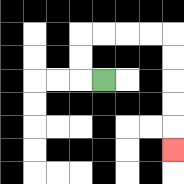{'start': '[4, 3]', 'end': '[7, 6]', 'path_directions': 'L,U,U,R,R,R,R,D,D,D,D,D', 'path_coordinates': '[[4, 3], [3, 3], [3, 2], [3, 1], [4, 1], [5, 1], [6, 1], [7, 1], [7, 2], [7, 3], [7, 4], [7, 5], [7, 6]]'}